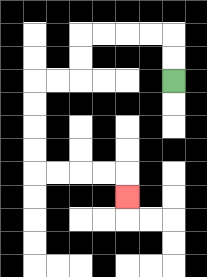{'start': '[7, 3]', 'end': '[5, 8]', 'path_directions': 'U,U,L,L,L,L,D,D,L,L,D,D,D,D,R,R,R,R,D', 'path_coordinates': '[[7, 3], [7, 2], [7, 1], [6, 1], [5, 1], [4, 1], [3, 1], [3, 2], [3, 3], [2, 3], [1, 3], [1, 4], [1, 5], [1, 6], [1, 7], [2, 7], [3, 7], [4, 7], [5, 7], [5, 8]]'}